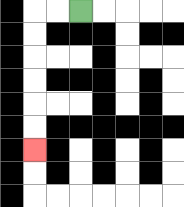{'start': '[3, 0]', 'end': '[1, 6]', 'path_directions': 'L,L,D,D,D,D,D,D', 'path_coordinates': '[[3, 0], [2, 0], [1, 0], [1, 1], [1, 2], [1, 3], [1, 4], [1, 5], [1, 6]]'}